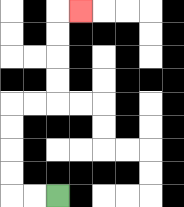{'start': '[2, 8]', 'end': '[3, 0]', 'path_directions': 'L,L,U,U,U,U,R,R,U,U,U,U,R', 'path_coordinates': '[[2, 8], [1, 8], [0, 8], [0, 7], [0, 6], [0, 5], [0, 4], [1, 4], [2, 4], [2, 3], [2, 2], [2, 1], [2, 0], [3, 0]]'}